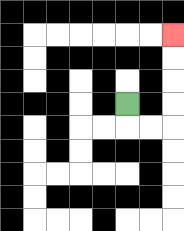{'start': '[5, 4]', 'end': '[7, 1]', 'path_directions': 'D,R,R,U,U,U,U', 'path_coordinates': '[[5, 4], [5, 5], [6, 5], [7, 5], [7, 4], [7, 3], [7, 2], [7, 1]]'}